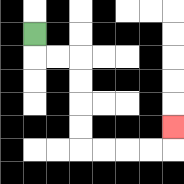{'start': '[1, 1]', 'end': '[7, 5]', 'path_directions': 'D,R,R,D,D,D,D,R,R,R,R,U', 'path_coordinates': '[[1, 1], [1, 2], [2, 2], [3, 2], [3, 3], [3, 4], [3, 5], [3, 6], [4, 6], [5, 6], [6, 6], [7, 6], [7, 5]]'}